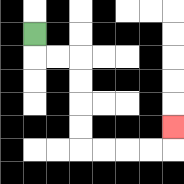{'start': '[1, 1]', 'end': '[7, 5]', 'path_directions': 'D,R,R,D,D,D,D,R,R,R,R,U', 'path_coordinates': '[[1, 1], [1, 2], [2, 2], [3, 2], [3, 3], [3, 4], [3, 5], [3, 6], [4, 6], [5, 6], [6, 6], [7, 6], [7, 5]]'}